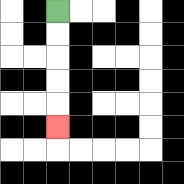{'start': '[2, 0]', 'end': '[2, 5]', 'path_directions': 'D,D,D,D,D', 'path_coordinates': '[[2, 0], [2, 1], [2, 2], [2, 3], [2, 4], [2, 5]]'}